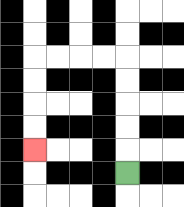{'start': '[5, 7]', 'end': '[1, 6]', 'path_directions': 'U,U,U,U,U,L,L,L,L,D,D,D,D', 'path_coordinates': '[[5, 7], [5, 6], [5, 5], [5, 4], [5, 3], [5, 2], [4, 2], [3, 2], [2, 2], [1, 2], [1, 3], [1, 4], [1, 5], [1, 6]]'}